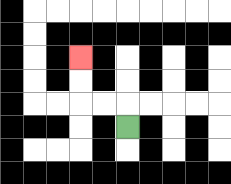{'start': '[5, 5]', 'end': '[3, 2]', 'path_directions': 'U,L,L,U,U', 'path_coordinates': '[[5, 5], [5, 4], [4, 4], [3, 4], [3, 3], [3, 2]]'}